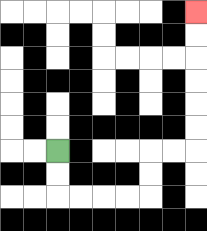{'start': '[2, 6]', 'end': '[8, 0]', 'path_directions': 'D,D,R,R,R,R,U,U,R,R,U,U,U,U,U,U', 'path_coordinates': '[[2, 6], [2, 7], [2, 8], [3, 8], [4, 8], [5, 8], [6, 8], [6, 7], [6, 6], [7, 6], [8, 6], [8, 5], [8, 4], [8, 3], [8, 2], [8, 1], [8, 0]]'}